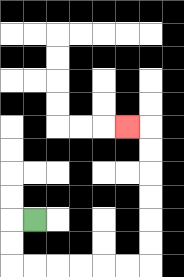{'start': '[1, 9]', 'end': '[5, 5]', 'path_directions': 'L,D,D,R,R,R,R,R,R,U,U,U,U,U,U,L', 'path_coordinates': '[[1, 9], [0, 9], [0, 10], [0, 11], [1, 11], [2, 11], [3, 11], [4, 11], [5, 11], [6, 11], [6, 10], [6, 9], [6, 8], [6, 7], [6, 6], [6, 5], [5, 5]]'}